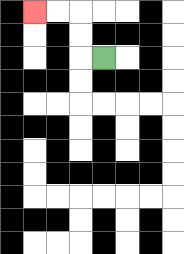{'start': '[4, 2]', 'end': '[1, 0]', 'path_directions': 'L,U,U,L,L', 'path_coordinates': '[[4, 2], [3, 2], [3, 1], [3, 0], [2, 0], [1, 0]]'}